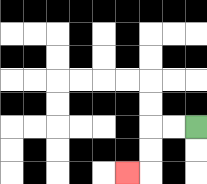{'start': '[8, 5]', 'end': '[5, 7]', 'path_directions': 'L,L,D,D,L', 'path_coordinates': '[[8, 5], [7, 5], [6, 5], [6, 6], [6, 7], [5, 7]]'}